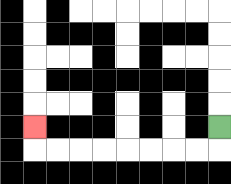{'start': '[9, 5]', 'end': '[1, 5]', 'path_directions': 'D,L,L,L,L,L,L,L,L,U', 'path_coordinates': '[[9, 5], [9, 6], [8, 6], [7, 6], [6, 6], [5, 6], [4, 6], [3, 6], [2, 6], [1, 6], [1, 5]]'}